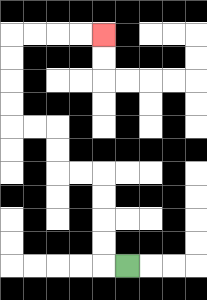{'start': '[5, 11]', 'end': '[4, 1]', 'path_directions': 'L,U,U,U,U,L,L,U,U,L,L,U,U,U,U,R,R,R,R', 'path_coordinates': '[[5, 11], [4, 11], [4, 10], [4, 9], [4, 8], [4, 7], [3, 7], [2, 7], [2, 6], [2, 5], [1, 5], [0, 5], [0, 4], [0, 3], [0, 2], [0, 1], [1, 1], [2, 1], [3, 1], [4, 1]]'}